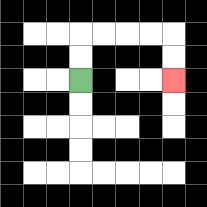{'start': '[3, 3]', 'end': '[7, 3]', 'path_directions': 'U,U,R,R,R,R,D,D', 'path_coordinates': '[[3, 3], [3, 2], [3, 1], [4, 1], [5, 1], [6, 1], [7, 1], [7, 2], [7, 3]]'}